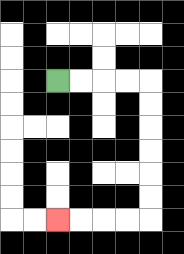{'start': '[2, 3]', 'end': '[2, 9]', 'path_directions': 'R,R,R,R,D,D,D,D,D,D,L,L,L,L', 'path_coordinates': '[[2, 3], [3, 3], [4, 3], [5, 3], [6, 3], [6, 4], [6, 5], [6, 6], [6, 7], [6, 8], [6, 9], [5, 9], [4, 9], [3, 9], [2, 9]]'}